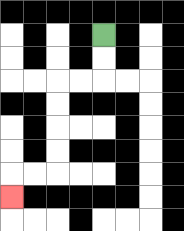{'start': '[4, 1]', 'end': '[0, 8]', 'path_directions': 'D,D,L,L,D,D,D,D,L,L,D', 'path_coordinates': '[[4, 1], [4, 2], [4, 3], [3, 3], [2, 3], [2, 4], [2, 5], [2, 6], [2, 7], [1, 7], [0, 7], [0, 8]]'}